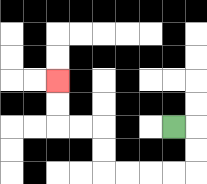{'start': '[7, 5]', 'end': '[2, 3]', 'path_directions': 'R,D,D,L,L,L,L,U,U,L,L,U,U', 'path_coordinates': '[[7, 5], [8, 5], [8, 6], [8, 7], [7, 7], [6, 7], [5, 7], [4, 7], [4, 6], [4, 5], [3, 5], [2, 5], [2, 4], [2, 3]]'}